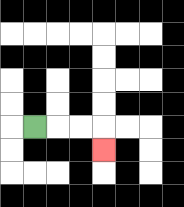{'start': '[1, 5]', 'end': '[4, 6]', 'path_directions': 'R,R,R,D', 'path_coordinates': '[[1, 5], [2, 5], [3, 5], [4, 5], [4, 6]]'}